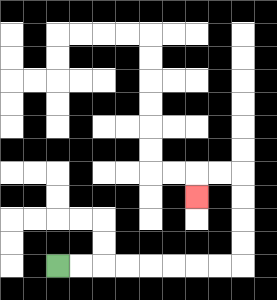{'start': '[2, 11]', 'end': '[8, 8]', 'path_directions': 'R,R,R,R,R,R,R,R,U,U,U,U,L,L,D', 'path_coordinates': '[[2, 11], [3, 11], [4, 11], [5, 11], [6, 11], [7, 11], [8, 11], [9, 11], [10, 11], [10, 10], [10, 9], [10, 8], [10, 7], [9, 7], [8, 7], [8, 8]]'}